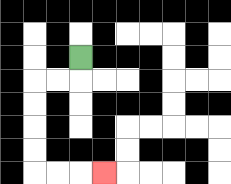{'start': '[3, 2]', 'end': '[4, 7]', 'path_directions': 'D,L,L,D,D,D,D,R,R,R', 'path_coordinates': '[[3, 2], [3, 3], [2, 3], [1, 3], [1, 4], [1, 5], [1, 6], [1, 7], [2, 7], [3, 7], [4, 7]]'}